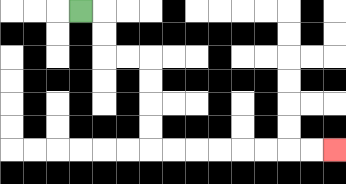{'start': '[3, 0]', 'end': '[14, 6]', 'path_directions': 'R,D,D,R,R,D,D,D,D,R,R,R,R,R,R,R,R', 'path_coordinates': '[[3, 0], [4, 0], [4, 1], [4, 2], [5, 2], [6, 2], [6, 3], [6, 4], [6, 5], [6, 6], [7, 6], [8, 6], [9, 6], [10, 6], [11, 6], [12, 6], [13, 6], [14, 6]]'}